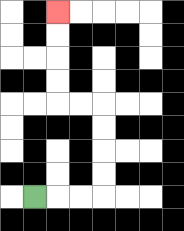{'start': '[1, 8]', 'end': '[2, 0]', 'path_directions': 'R,R,R,U,U,U,U,L,L,U,U,U,U', 'path_coordinates': '[[1, 8], [2, 8], [3, 8], [4, 8], [4, 7], [4, 6], [4, 5], [4, 4], [3, 4], [2, 4], [2, 3], [2, 2], [2, 1], [2, 0]]'}